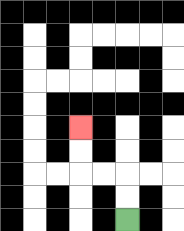{'start': '[5, 9]', 'end': '[3, 5]', 'path_directions': 'U,U,L,L,U,U', 'path_coordinates': '[[5, 9], [5, 8], [5, 7], [4, 7], [3, 7], [3, 6], [3, 5]]'}